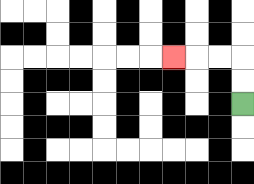{'start': '[10, 4]', 'end': '[7, 2]', 'path_directions': 'U,U,L,L,L', 'path_coordinates': '[[10, 4], [10, 3], [10, 2], [9, 2], [8, 2], [7, 2]]'}